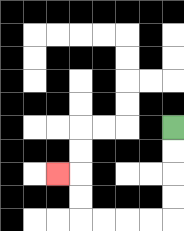{'start': '[7, 5]', 'end': '[2, 7]', 'path_directions': 'D,D,D,D,L,L,L,L,U,U,L', 'path_coordinates': '[[7, 5], [7, 6], [7, 7], [7, 8], [7, 9], [6, 9], [5, 9], [4, 9], [3, 9], [3, 8], [3, 7], [2, 7]]'}